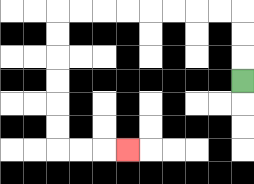{'start': '[10, 3]', 'end': '[5, 6]', 'path_directions': 'U,U,U,L,L,L,L,L,L,L,L,D,D,D,D,D,D,R,R,R', 'path_coordinates': '[[10, 3], [10, 2], [10, 1], [10, 0], [9, 0], [8, 0], [7, 0], [6, 0], [5, 0], [4, 0], [3, 0], [2, 0], [2, 1], [2, 2], [2, 3], [2, 4], [2, 5], [2, 6], [3, 6], [4, 6], [5, 6]]'}